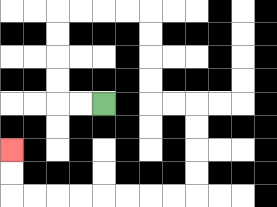{'start': '[4, 4]', 'end': '[0, 6]', 'path_directions': 'L,L,U,U,U,U,R,R,R,R,D,D,D,D,R,R,D,D,D,D,L,L,L,L,L,L,L,L,U,U', 'path_coordinates': '[[4, 4], [3, 4], [2, 4], [2, 3], [2, 2], [2, 1], [2, 0], [3, 0], [4, 0], [5, 0], [6, 0], [6, 1], [6, 2], [6, 3], [6, 4], [7, 4], [8, 4], [8, 5], [8, 6], [8, 7], [8, 8], [7, 8], [6, 8], [5, 8], [4, 8], [3, 8], [2, 8], [1, 8], [0, 8], [0, 7], [0, 6]]'}